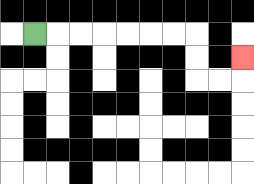{'start': '[1, 1]', 'end': '[10, 2]', 'path_directions': 'R,R,R,R,R,R,R,D,D,R,R,U', 'path_coordinates': '[[1, 1], [2, 1], [3, 1], [4, 1], [5, 1], [6, 1], [7, 1], [8, 1], [8, 2], [8, 3], [9, 3], [10, 3], [10, 2]]'}